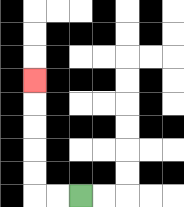{'start': '[3, 8]', 'end': '[1, 3]', 'path_directions': 'L,L,U,U,U,U,U', 'path_coordinates': '[[3, 8], [2, 8], [1, 8], [1, 7], [1, 6], [1, 5], [1, 4], [1, 3]]'}